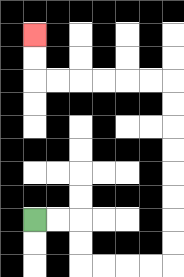{'start': '[1, 9]', 'end': '[1, 1]', 'path_directions': 'R,R,D,D,R,R,R,R,U,U,U,U,U,U,U,U,L,L,L,L,L,L,U,U', 'path_coordinates': '[[1, 9], [2, 9], [3, 9], [3, 10], [3, 11], [4, 11], [5, 11], [6, 11], [7, 11], [7, 10], [7, 9], [7, 8], [7, 7], [7, 6], [7, 5], [7, 4], [7, 3], [6, 3], [5, 3], [4, 3], [3, 3], [2, 3], [1, 3], [1, 2], [1, 1]]'}